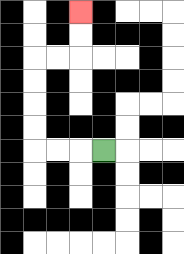{'start': '[4, 6]', 'end': '[3, 0]', 'path_directions': 'L,L,L,U,U,U,U,R,R,U,U', 'path_coordinates': '[[4, 6], [3, 6], [2, 6], [1, 6], [1, 5], [1, 4], [1, 3], [1, 2], [2, 2], [3, 2], [3, 1], [3, 0]]'}